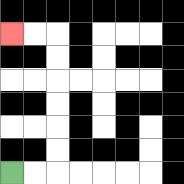{'start': '[0, 7]', 'end': '[0, 1]', 'path_directions': 'R,R,U,U,U,U,U,U,L,L', 'path_coordinates': '[[0, 7], [1, 7], [2, 7], [2, 6], [2, 5], [2, 4], [2, 3], [2, 2], [2, 1], [1, 1], [0, 1]]'}